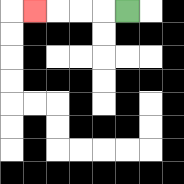{'start': '[5, 0]', 'end': '[1, 0]', 'path_directions': 'L,L,L,L', 'path_coordinates': '[[5, 0], [4, 0], [3, 0], [2, 0], [1, 0]]'}